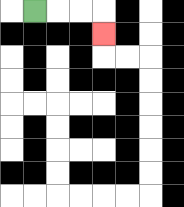{'start': '[1, 0]', 'end': '[4, 1]', 'path_directions': 'R,R,R,D', 'path_coordinates': '[[1, 0], [2, 0], [3, 0], [4, 0], [4, 1]]'}